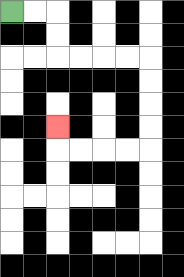{'start': '[0, 0]', 'end': '[2, 5]', 'path_directions': 'R,R,D,D,R,R,R,R,D,D,D,D,L,L,L,L,U', 'path_coordinates': '[[0, 0], [1, 0], [2, 0], [2, 1], [2, 2], [3, 2], [4, 2], [5, 2], [6, 2], [6, 3], [6, 4], [6, 5], [6, 6], [5, 6], [4, 6], [3, 6], [2, 6], [2, 5]]'}